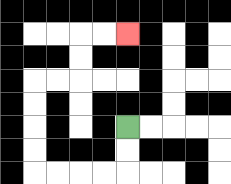{'start': '[5, 5]', 'end': '[5, 1]', 'path_directions': 'D,D,L,L,L,L,U,U,U,U,R,R,U,U,R,R', 'path_coordinates': '[[5, 5], [5, 6], [5, 7], [4, 7], [3, 7], [2, 7], [1, 7], [1, 6], [1, 5], [1, 4], [1, 3], [2, 3], [3, 3], [3, 2], [3, 1], [4, 1], [5, 1]]'}